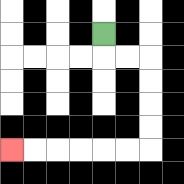{'start': '[4, 1]', 'end': '[0, 6]', 'path_directions': 'D,R,R,D,D,D,D,L,L,L,L,L,L', 'path_coordinates': '[[4, 1], [4, 2], [5, 2], [6, 2], [6, 3], [6, 4], [6, 5], [6, 6], [5, 6], [4, 6], [3, 6], [2, 6], [1, 6], [0, 6]]'}